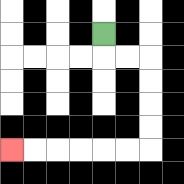{'start': '[4, 1]', 'end': '[0, 6]', 'path_directions': 'D,R,R,D,D,D,D,L,L,L,L,L,L', 'path_coordinates': '[[4, 1], [4, 2], [5, 2], [6, 2], [6, 3], [6, 4], [6, 5], [6, 6], [5, 6], [4, 6], [3, 6], [2, 6], [1, 6], [0, 6]]'}